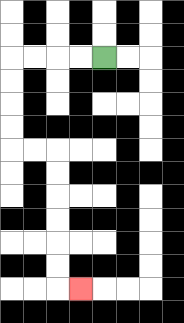{'start': '[4, 2]', 'end': '[3, 12]', 'path_directions': 'L,L,L,L,D,D,D,D,R,R,D,D,D,D,D,D,R', 'path_coordinates': '[[4, 2], [3, 2], [2, 2], [1, 2], [0, 2], [0, 3], [0, 4], [0, 5], [0, 6], [1, 6], [2, 6], [2, 7], [2, 8], [2, 9], [2, 10], [2, 11], [2, 12], [3, 12]]'}